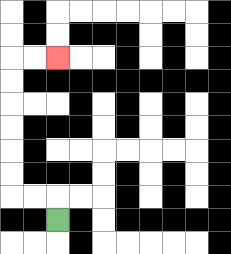{'start': '[2, 9]', 'end': '[2, 2]', 'path_directions': 'U,L,L,U,U,U,U,U,U,R,R', 'path_coordinates': '[[2, 9], [2, 8], [1, 8], [0, 8], [0, 7], [0, 6], [0, 5], [0, 4], [0, 3], [0, 2], [1, 2], [2, 2]]'}